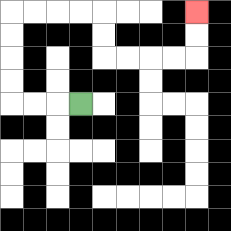{'start': '[3, 4]', 'end': '[8, 0]', 'path_directions': 'L,L,L,U,U,U,U,R,R,R,R,D,D,R,R,R,R,U,U', 'path_coordinates': '[[3, 4], [2, 4], [1, 4], [0, 4], [0, 3], [0, 2], [0, 1], [0, 0], [1, 0], [2, 0], [3, 0], [4, 0], [4, 1], [4, 2], [5, 2], [6, 2], [7, 2], [8, 2], [8, 1], [8, 0]]'}